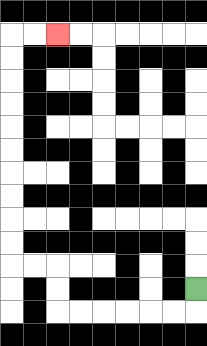{'start': '[8, 12]', 'end': '[2, 1]', 'path_directions': 'D,L,L,L,L,L,L,U,U,L,L,U,U,U,U,U,U,U,U,U,U,R,R', 'path_coordinates': '[[8, 12], [8, 13], [7, 13], [6, 13], [5, 13], [4, 13], [3, 13], [2, 13], [2, 12], [2, 11], [1, 11], [0, 11], [0, 10], [0, 9], [0, 8], [0, 7], [0, 6], [0, 5], [0, 4], [0, 3], [0, 2], [0, 1], [1, 1], [2, 1]]'}